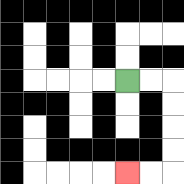{'start': '[5, 3]', 'end': '[5, 7]', 'path_directions': 'R,R,D,D,D,D,L,L', 'path_coordinates': '[[5, 3], [6, 3], [7, 3], [7, 4], [7, 5], [7, 6], [7, 7], [6, 7], [5, 7]]'}